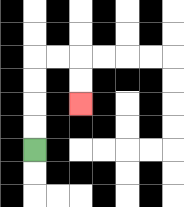{'start': '[1, 6]', 'end': '[3, 4]', 'path_directions': 'U,U,U,U,R,R,D,D', 'path_coordinates': '[[1, 6], [1, 5], [1, 4], [1, 3], [1, 2], [2, 2], [3, 2], [3, 3], [3, 4]]'}